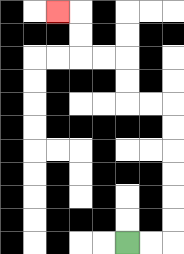{'start': '[5, 10]', 'end': '[2, 0]', 'path_directions': 'R,R,U,U,U,U,U,U,L,L,U,U,L,L,U,U,L', 'path_coordinates': '[[5, 10], [6, 10], [7, 10], [7, 9], [7, 8], [7, 7], [7, 6], [7, 5], [7, 4], [6, 4], [5, 4], [5, 3], [5, 2], [4, 2], [3, 2], [3, 1], [3, 0], [2, 0]]'}